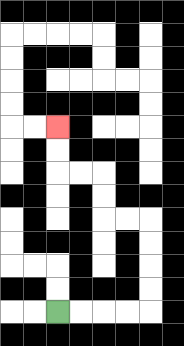{'start': '[2, 13]', 'end': '[2, 5]', 'path_directions': 'R,R,R,R,U,U,U,U,L,L,U,U,L,L,U,U', 'path_coordinates': '[[2, 13], [3, 13], [4, 13], [5, 13], [6, 13], [6, 12], [6, 11], [6, 10], [6, 9], [5, 9], [4, 9], [4, 8], [4, 7], [3, 7], [2, 7], [2, 6], [2, 5]]'}